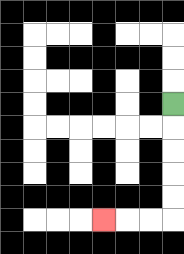{'start': '[7, 4]', 'end': '[4, 9]', 'path_directions': 'D,D,D,D,D,L,L,L', 'path_coordinates': '[[7, 4], [7, 5], [7, 6], [7, 7], [7, 8], [7, 9], [6, 9], [5, 9], [4, 9]]'}